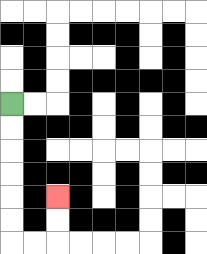{'start': '[0, 4]', 'end': '[2, 8]', 'path_directions': 'D,D,D,D,D,D,R,R,U,U', 'path_coordinates': '[[0, 4], [0, 5], [0, 6], [0, 7], [0, 8], [0, 9], [0, 10], [1, 10], [2, 10], [2, 9], [2, 8]]'}